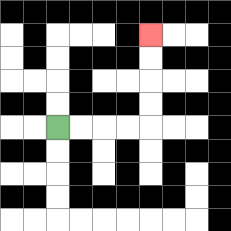{'start': '[2, 5]', 'end': '[6, 1]', 'path_directions': 'R,R,R,R,U,U,U,U', 'path_coordinates': '[[2, 5], [3, 5], [4, 5], [5, 5], [6, 5], [6, 4], [6, 3], [6, 2], [6, 1]]'}